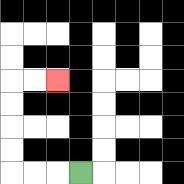{'start': '[3, 7]', 'end': '[2, 3]', 'path_directions': 'L,L,L,U,U,U,U,R,R', 'path_coordinates': '[[3, 7], [2, 7], [1, 7], [0, 7], [0, 6], [0, 5], [0, 4], [0, 3], [1, 3], [2, 3]]'}